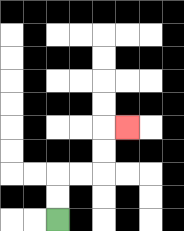{'start': '[2, 9]', 'end': '[5, 5]', 'path_directions': 'U,U,R,R,U,U,R', 'path_coordinates': '[[2, 9], [2, 8], [2, 7], [3, 7], [4, 7], [4, 6], [4, 5], [5, 5]]'}